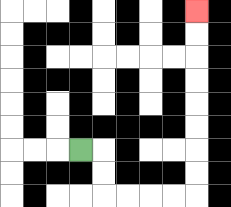{'start': '[3, 6]', 'end': '[8, 0]', 'path_directions': 'R,D,D,R,R,R,R,U,U,U,U,U,U,U,U', 'path_coordinates': '[[3, 6], [4, 6], [4, 7], [4, 8], [5, 8], [6, 8], [7, 8], [8, 8], [8, 7], [8, 6], [8, 5], [8, 4], [8, 3], [8, 2], [8, 1], [8, 0]]'}